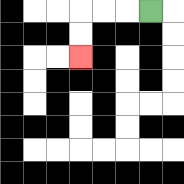{'start': '[6, 0]', 'end': '[3, 2]', 'path_directions': 'L,L,L,D,D', 'path_coordinates': '[[6, 0], [5, 0], [4, 0], [3, 0], [3, 1], [3, 2]]'}